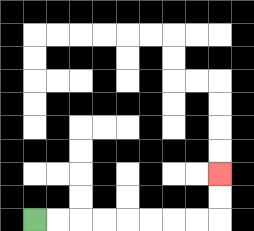{'start': '[1, 9]', 'end': '[9, 7]', 'path_directions': 'R,R,R,R,R,R,R,R,U,U', 'path_coordinates': '[[1, 9], [2, 9], [3, 9], [4, 9], [5, 9], [6, 9], [7, 9], [8, 9], [9, 9], [9, 8], [9, 7]]'}